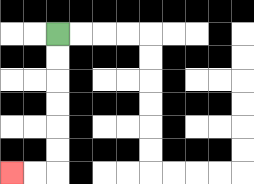{'start': '[2, 1]', 'end': '[0, 7]', 'path_directions': 'D,D,D,D,D,D,L,L', 'path_coordinates': '[[2, 1], [2, 2], [2, 3], [2, 4], [2, 5], [2, 6], [2, 7], [1, 7], [0, 7]]'}